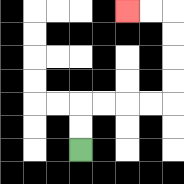{'start': '[3, 6]', 'end': '[5, 0]', 'path_directions': 'U,U,R,R,R,R,U,U,U,U,L,L', 'path_coordinates': '[[3, 6], [3, 5], [3, 4], [4, 4], [5, 4], [6, 4], [7, 4], [7, 3], [7, 2], [7, 1], [7, 0], [6, 0], [5, 0]]'}